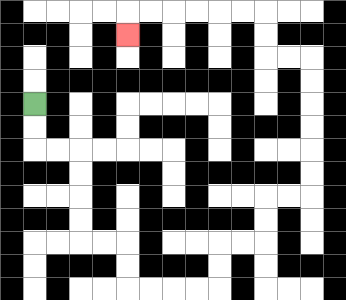{'start': '[1, 4]', 'end': '[5, 1]', 'path_directions': 'D,D,R,R,D,D,D,D,R,R,D,D,R,R,R,R,U,U,R,R,U,U,R,R,U,U,U,U,U,U,L,L,U,U,L,L,L,L,L,L,D', 'path_coordinates': '[[1, 4], [1, 5], [1, 6], [2, 6], [3, 6], [3, 7], [3, 8], [3, 9], [3, 10], [4, 10], [5, 10], [5, 11], [5, 12], [6, 12], [7, 12], [8, 12], [9, 12], [9, 11], [9, 10], [10, 10], [11, 10], [11, 9], [11, 8], [12, 8], [13, 8], [13, 7], [13, 6], [13, 5], [13, 4], [13, 3], [13, 2], [12, 2], [11, 2], [11, 1], [11, 0], [10, 0], [9, 0], [8, 0], [7, 0], [6, 0], [5, 0], [5, 1]]'}